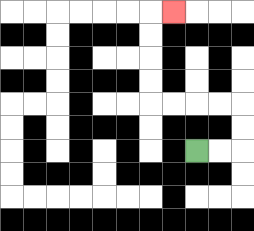{'start': '[8, 6]', 'end': '[7, 0]', 'path_directions': 'R,R,U,U,L,L,L,L,U,U,U,U,R', 'path_coordinates': '[[8, 6], [9, 6], [10, 6], [10, 5], [10, 4], [9, 4], [8, 4], [7, 4], [6, 4], [6, 3], [6, 2], [6, 1], [6, 0], [7, 0]]'}